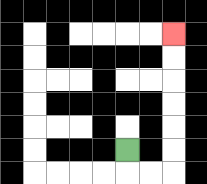{'start': '[5, 6]', 'end': '[7, 1]', 'path_directions': 'D,R,R,U,U,U,U,U,U', 'path_coordinates': '[[5, 6], [5, 7], [6, 7], [7, 7], [7, 6], [7, 5], [7, 4], [7, 3], [7, 2], [7, 1]]'}